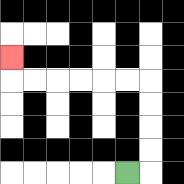{'start': '[5, 7]', 'end': '[0, 2]', 'path_directions': 'R,U,U,U,U,L,L,L,L,L,L,U', 'path_coordinates': '[[5, 7], [6, 7], [6, 6], [6, 5], [6, 4], [6, 3], [5, 3], [4, 3], [3, 3], [2, 3], [1, 3], [0, 3], [0, 2]]'}